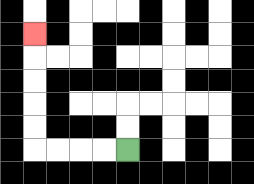{'start': '[5, 6]', 'end': '[1, 1]', 'path_directions': 'L,L,L,L,U,U,U,U,U', 'path_coordinates': '[[5, 6], [4, 6], [3, 6], [2, 6], [1, 6], [1, 5], [1, 4], [1, 3], [1, 2], [1, 1]]'}